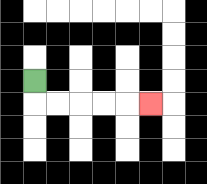{'start': '[1, 3]', 'end': '[6, 4]', 'path_directions': 'D,R,R,R,R,R', 'path_coordinates': '[[1, 3], [1, 4], [2, 4], [3, 4], [4, 4], [5, 4], [6, 4]]'}